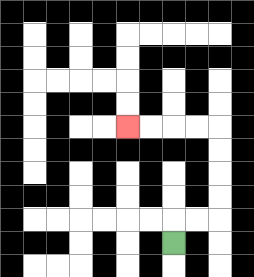{'start': '[7, 10]', 'end': '[5, 5]', 'path_directions': 'U,R,R,U,U,U,U,L,L,L,L', 'path_coordinates': '[[7, 10], [7, 9], [8, 9], [9, 9], [9, 8], [9, 7], [9, 6], [9, 5], [8, 5], [7, 5], [6, 5], [5, 5]]'}